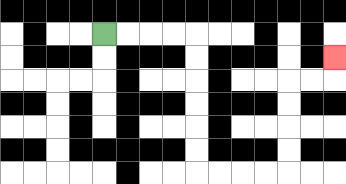{'start': '[4, 1]', 'end': '[14, 2]', 'path_directions': 'R,R,R,R,D,D,D,D,D,D,R,R,R,R,U,U,U,U,R,R,U', 'path_coordinates': '[[4, 1], [5, 1], [6, 1], [7, 1], [8, 1], [8, 2], [8, 3], [8, 4], [8, 5], [8, 6], [8, 7], [9, 7], [10, 7], [11, 7], [12, 7], [12, 6], [12, 5], [12, 4], [12, 3], [13, 3], [14, 3], [14, 2]]'}